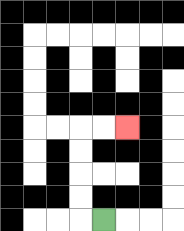{'start': '[4, 9]', 'end': '[5, 5]', 'path_directions': 'L,U,U,U,U,R,R', 'path_coordinates': '[[4, 9], [3, 9], [3, 8], [3, 7], [3, 6], [3, 5], [4, 5], [5, 5]]'}